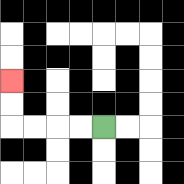{'start': '[4, 5]', 'end': '[0, 3]', 'path_directions': 'L,L,L,L,U,U', 'path_coordinates': '[[4, 5], [3, 5], [2, 5], [1, 5], [0, 5], [0, 4], [0, 3]]'}